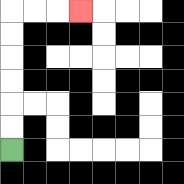{'start': '[0, 6]', 'end': '[3, 0]', 'path_directions': 'U,U,U,U,U,U,R,R,R', 'path_coordinates': '[[0, 6], [0, 5], [0, 4], [0, 3], [0, 2], [0, 1], [0, 0], [1, 0], [2, 0], [3, 0]]'}